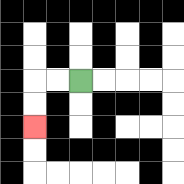{'start': '[3, 3]', 'end': '[1, 5]', 'path_directions': 'L,L,D,D', 'path_coordinates': '[[3, 3], [2, 3], [1, 3], [1, 4], [1, 5]]'}